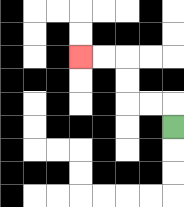{'start': '[7, 5]', 'end': '[3, 2]', 'path_directions': 'U,L,L,U,U,L,L', 'path_coordinates': '[[7, 5], [7, 4], [6, 4], [5, 4], [5, 3], [5, 2], [4, 2], [3, 2]]'}